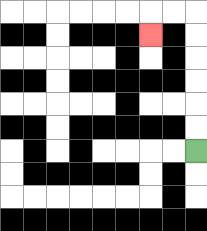{'start': '[8, 6]', 'end': '[6, 1]', 'path_directions': 'U,U,U,U,U,U,L,L,D', 'path_coordinates': '[[8, 6], [8, 5], [8, 4], [8, 3], [8, 2], [8, 1], [8, 0], [7, 0], [6, 0], [6, 1]]'}